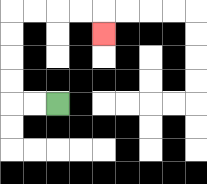{'start': '[2, 4]', 'end': '[4, 1]', 'path_directions': 'L,L,U,U,U,U,R,R,R,R,D', 'path_coordinates': '[[2, 4], [1, 4], [0, 4], [0, 3], [0, 2], [0, 1], [0, 0], [1, 0], [2, 0], [3, 0], [4, 0], [4, 1]]'}